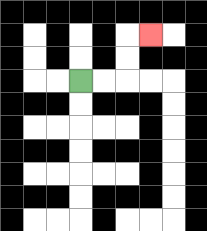{'start': '[3, 3]', 'end': '[6, 1]', 'path_directions': 'R,R,U,U,R', 'path_coordinates': '[[3, 3], [4, 3], [5, 3], [5, 2], [5, 1], [6, 1]]'}